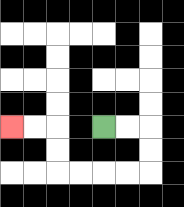{'start': '[4, 5]', 'end': '[0, 5]', 'path_directions': 'R,R,D,D,L,L,L,L,U,U,L,L', 'path_coordinates': '[[4, 5], [5, 5], [6, 5], [6, 6], [6, 7], [5, 7], [4, 7], [3, 7], [2, 7], [2, 6], [2, 5], [1, 5], [0, 5]]'}